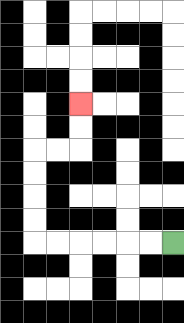{'start': '[7, 10]', 'end': '[3, 4]', 'path_directions': 'L,L,L,L,L,L,U,U,U,U,R,R,U,U', 'path_coordinates': '[[7, 10], [6, 10], [5, 10], [4, 10], [3, 10], [2, 10], [1, 10], [1, 9], [1, 8], [1, 7], [1, 6], [2, 6], [3, 6], [3, 5], [3, 4]]'}